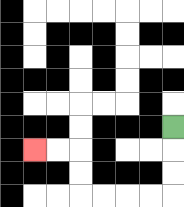{'start': '[7, 5]', 'end': '[1, 6]', 'path_directions': 'D,D,D,L,L,L,L,U,U,L,L', 'path_coordinates': '[[7, 5], [7, 6], [7, 7], [7, 8], [6, 8], [5, 8], [4, 8], [3, 8], [3, 7], [3, 6], [2, 6], [1, 6]]'}